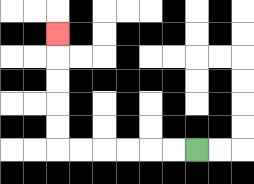{'start': '[8, 6]', 'end': '[2, 1]', 'path_directions': 'L,L,L,L,L,L,U,U,U,U,U', 'path_coordinates': '[[8, 6], [7, 6], [6, 6], [5, 6], [4, 6], [3, 6], [2, 6], [2, 5], [2, 4], [2, 3], [2, 2], [2, 1]]'}